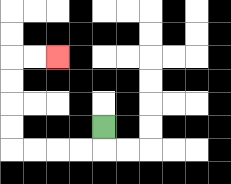{'start': '[4, 5]', 'end': '[2, 2]', 'path_directions': 'D,L,L,L,L,U,U,U,U,R,R', 'path_coordinates': '[[4, 5], [4, 6], [3, 6], [2, 6], [1, 6], [0, 6], [0, 5], [0, 4], [0, 3], [0, 2], [1, 2], [2, 2]]'}